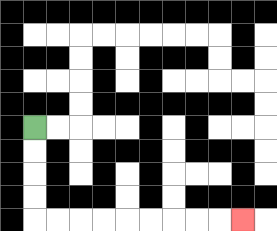{'start': '[1, 5]', 'end': '[10, 9]', 'path_directions': 'D,D,D,D,R,R,R,R,R,R,R,R,R', 'path_coordinates': '[[1, 5], [1, 6], [1, 7], [1, 8], [1, 9], [2, 9], [3, 9], [4, 9], [5, 9], [6, 9], [7, 9], [8, 9], [9, 9], [10, 9]]'}